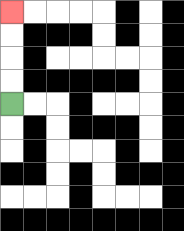{'start': '[0, 4]', 'end': '[0, 0]', 'path_directions': 'U,U,U,U', 'path_coordinates': '[[0, 4], [0, 3], [0, 2], [0, 1], [0, 0]]'}